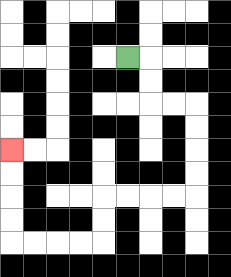{'start': '[5, 2]', 'end': '[0, 6]', 'path_directions': 'R,D,D,R,R,D,D,D,D,L,L,L,L,D,D,L,L,L,L,U,U,U,U', 'path_coordinates': '[[5, 2], [6, 2], [6, 3], [6, 4], [7, 4], [8, 4], [8, 5], [8, 6], [8, 7], [8, 8], [7, 8], [6, 8], [5, 8], [4, 8], [4, 9], [4, 10], [3, 10], [2, 10], [1, 10], [0, 10], [0, 9], [0, 8], [0, 7], [0, 6]]'}